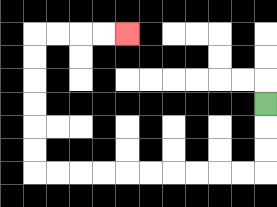{'start': '[11, 4]', 'end': '[5, 1]', 'path_directions': 'D,D,D,L,L,L,L,L,L,L,L,L,L,U,U,U,U,U,U,R,R,R,R', 'path_coordinates': '[[11, 4], [11, 5], [11, 6], [11, 7], [10, 7], [9, 7], [8, 7], [7, 7], [6, 7], [5, 7], [4, 7], [3, 7], [2, 7], [1, 7], [1, 6], [1, 5], [1, 4], [1, 3], [1, 2], [1, 1], [2, 1], [3, 1], [4, 1], [5, 1]]'}